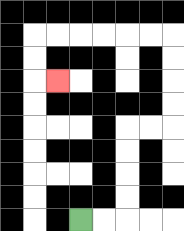{'start': '[3, 9]', 'end': '[2, 3]', 'path_directions': 'R,R,U,U,U,U,R,R,U,U,U,U,L,L,L,L,L,L,D,D,R', 'path_coordinates': '[[3, 9], [4, 9], [5, 9], [5, 8], [5, 7], [5, 6], [5, 5], [6, 5], [7, 5], [7, 4], [7, 3], [7, 2], [7, 1], [6, 1], [5, 1], [4, 1], [3, 1], [2, 1], [1, 1], [1, 2], [1, 3], [2, 3]]'}